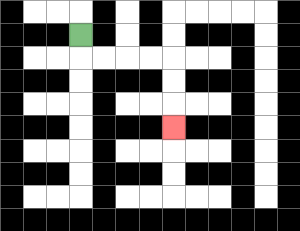{'start': '[3, 1]', 'end': '[7, 5]', 'path_directions': 'D,R,R,R,R,D,D,D', 'path_coordinates': '[[3, 1], [3, 2], [4, 2], [5, 2], [6, 2], [7, 2], [7, 3], [7, 4], [7, 5]]'}